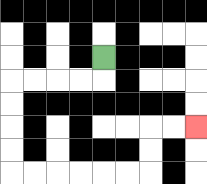{'start': '[4, 2]', 'end': '[8, 5]', 'path_directions': 'D,L,L,L,L,D,D,D,D,R,R,R,R,R,R,U,U,R,R', 'path_coordinates': '[[4, 2], [4, 3], [3, 3], [2, 3], [1, 3], [0, 3], [0, 4], [0, 5], [0, 6], [0, 7], [1, 7], [2, 7], [3, 7], [4, 7], [5, 7], [6, 7], [6, 6], [6, 5], [7, 5], [8, 5]]'}